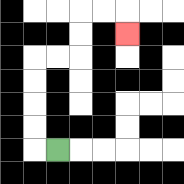{'start': '[2, 6]', 'end': '[5, 1]', 'path_directions': 'L,U,U,U,U,R,R,U,U,R,R,D', 'path_coordinates': '[[2, 6], [1, 6], [1, 5], [1, 4], [1, 3], [1, 2], [2, 2], [3, 2], [3, 1], [3, 0], [4, 0], [5, 0], [5, 1]]'}